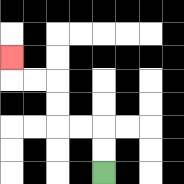{'start': '[4, 7]', 'end': '[0, 2]', 'path_directions': 'U,U,L,L,U,U,L,L,U', 'path_coordinates': '[[4, 7], [4, 6], [4, 5], [3, 5], [2, 5], [2, 4], [2, 3], [1, 3], [0, 3], [0, 2]]'}